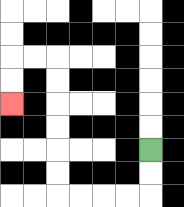{'start': '[6, 6]', 'end': '[0, 4]', 'path_directions': 'D,D,L,L,L,L,U,U,U,U,U,U,L,L,D,D', 'path_coordinates': '[[6, 6], [6, 7], [6, 8], [5, 8], [4, 8], [3, 8], [2, 8], [2, 7], [2, 6], [2, 5], [2, 4], [2, 3], [2, 2], [1, 2], [0, 2], [0, 3], [0, 4]]'}